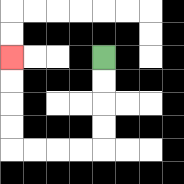{'start': '[4, 2]', 'end': '[0, 2]', 'path_directions': 'D,D,D,D,L,L,L,L,U,U,U,U', 'path_coordinates': '[[4, 2], [4, 3], [4, 4], [4, 5], [4, 6], [3, 6], [2, 6], [1, 6], [0, 6], [0, 5], [0, 4], [0, 3], [0, 2]]'}